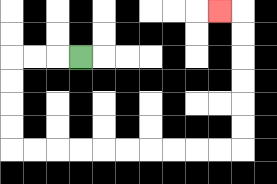{'start': '[3, 2]', 'end': '[9, 0]', 'path_directions': 'L,L,L,D,D,D,D,R,R,R,R,R,R,R,R,R,R,U,U,U,U,U,U,L', 'path_coordinates': '[[3, 2], [2, 2], [1, 2], [0, 2], [0, 3], [0, 4], [0, 5], [0, 6], [1, 6], [2, 6], [3, 6], [4, 6], [5, 6], [6, 6], [7, 6], [8, 6], [9, 6], [10, 6], [10, 5], [10, 4], [10, 3], [10, 2], [10, 1], [10, 0], [9, 0]]'}